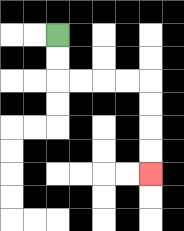{'start': '[2, 1]', 'end': '[6, 7]', 'path_directions': 'D,D,R,R,R,R,D,D,D,D', 'path_coordinates': '[[2, 1], [2, 2], [2, 3], [3, 3], [4, 3], [5, 3], [6, 3], [6, 4], [6, 5], [6, 6], [6, 7]]'}